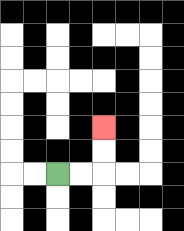{'start': '[2, 7]', 'end': '[4, 5]', 'path_directions': 'R,R,U,U', 'path_coordinates': '[[2, 7], [3, 7], [4, 7], [4, 6], [4, 5]]'}